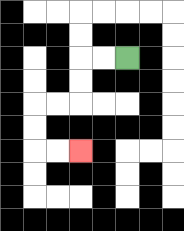{'start': '[5, 2]', 'end': '[3, 6]', 'path_directions': 'L,L,D,D,L,L,D,D,R,R', 'path_coordinates': '[[5, 2], [4, 2], [3, 2], [3, 3], [3, 4], [2, 4], [1, 4], [1, 5], [1, 6], [2, 6], [3, 6]]'}